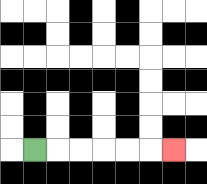{'start': '[1, 6]', 'end': '[7, 6]', 'path_directions': 'R,R,R,R,R,R', 'path_coordinates': '[[1, 6], [2, 6], [3, 6], [4, 6], [5, 6], [6, 6], [7, 6]]'}